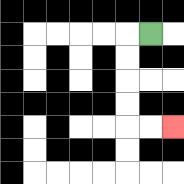{'start': '[6, 1]', 'end': '[7, 5]', 'path_directions': 'L,D,D,D,D,R,R', 'path_coordinates': '[[6, 1], [5, 1], [5, 2], [5, 3], [5, 4], [5, 5], [6, 5], [7, 5]]'}